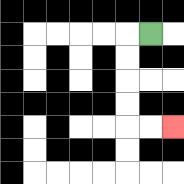{'start': '[6, 1]', 'end': '[7, 5]', 'path_directions': 'L,D,D,D,D,R,R', 'path_coordinates': '[[6, 1], [5, 1], [5, 2], [5, 3], [5, 4], [5, 5], [6, 5], [7, 5]]'}